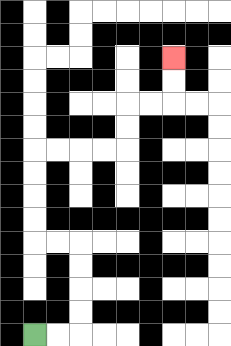{'start': '[1, 14]', 'end': '[7, 2]', 'path_directions': 'R,R,U,U,U,U,L,L,U,U,U,U,R,R,R,R,U,U,R,R,U,U', 'path_coordinates': '[[1, 14], [2, 14], [3, 14], [3, 13], [3, 12], [3, 11], [3, 10], [2, 10], [1, 10], [1, 9], [1, 8], [1, 7], [1, 6], [2, 6], [3, 6], [4, 6], [5, 6], [5, 5], [5, 4], [6, 4], [7, 4], [7, 3], [7, 2]]'}